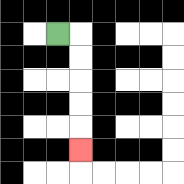{'start': '[2, 1]', 'end': '[3, 6]', 'path_directions': 'R,D,D,D,D,D', 'path_coordinates': '[[2, 1], [3, 1], [3, 2], [3, 3], [3, 4], [3, 5], [3, 6]]'}